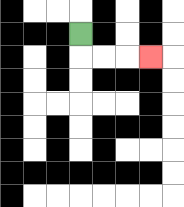{'start': '[3, 1]', 'end': '[6, 2]', 'path_directions': 'D,R,R,R', 'path_coordinates': '[[3, 1], [3, 2], [4, 2], [5, 2], [6, 2]]'}